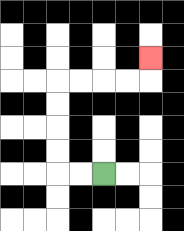{'start': '[4, 7]', 'end': '[6, 2]', 'path_directions': 'L,L,U,U,U,U,R,R,R,R,U', 'path_coordinates': '[[4, 7], [3, 7], [2, 7], [2, 6], [2, 5], [2, 4], [2, 3], [3, 3], [4, 3], [5, 3], [6, 3], [6, 2]]'}